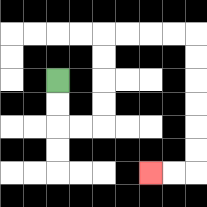{'start': '[2, 3]', 'end': '[6, 7]', 'path_directions': 'D,D,R,R,U,U,U,U,R,R,R,R,D,D,D,D,D,D,L,L', 'path_coordinates': '[[2, 3], [2, 4], [2, 5], [3, 5], [4, 5], [4, 4], [4, 3], [4, 2], [4, 1], [5, 1], [6, 1], [7, 1], [8, 1], [8, 2], [8, 3], [8, 4], [8, 5], [8, 6], [8, 7], [7, 7], [6, 7]]'}